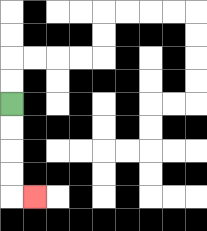{'start': '[0, 4]', 'end': '[1, 8]', 'path_directions': 'D,D,D,D,R', 'path_coordinates': '[[0, 4], [0, 5], [0, 6], [0, 7], [0, 8], [1, 8]]'}